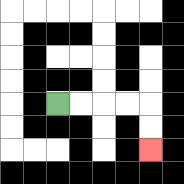{'start': '[2, 4]', 'end': '[6, 6]', 'path_directions': 'R,R,R,R,D,D', 'path_coordinates': '[[2, 4], [3, 4], [4, 4], [5, 4], [6, 4], [6, 5], [6, 6]]'}